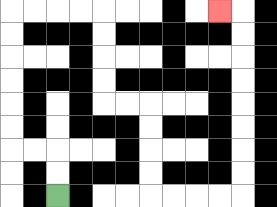{'start': '[2, 8]', 'end': '[9, 0]', 'path_directions': 'U,U,L,L,U,U,U,U,U,U,R,R,R,R,D,D,D,D,R,R,D,D,D,D,R,R,R,R,U,U,U,U,U,U,U,U,L', 'path_coordinates': '[[2, 8], [2, 7], [2, 6], [1, 6], [0, 6], [0, 5], [0, 4], [0, 3], [0, 2], [0, 1], [0, 0], [1, 0], [2, 0], [3, 0], [4, 0], [4, 1], [4, 2], [4, 3], [4, 4], [5, 4], [6, 4], [6, 5], [6, 6], [6, 7], [6, 8], [7, 8], [8, 8], [9, 8], [10, 8], [10, 7], [10, 6], [10, 5], [10, 4], [10, 3], [10, 2], [10, 1], [10, 0], [9, 0]]'}